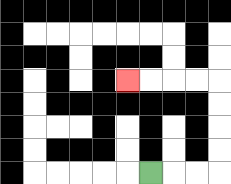{'start': '[6, 7]', 'end': '[5, 3]', 'path_directions': 'R,R,R,U,U,U,U,L,L,L,L', 'path_coordinates': '[[6, 7], [7, 7], [8, 7], [9, 7], [9, 6], [9, 5], [9, 4], [9, 3], [8, 3], [7, 3], [6, 3], [5, 3]]'}